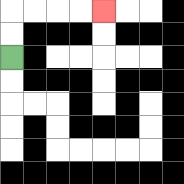{'start': '[0, 2]', 'end': '[4, 0]', 'path_directions': 'U,U,R,R,R,R', 'path_coordinates': '[[0, 2], [0, 1], [0, 0], [1, 0], [2, 0], [3, 0], [4, 0]]'}